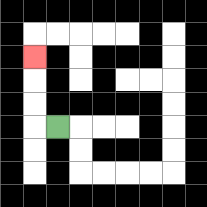{'start': '[2, 5]', 'end': '[1, 2]', 'path_directions': 'L,U,U,U', 'path_coordinates': '[[2, 5], [1, 5], [1, 4], [1, 3], [1, 2]]'}